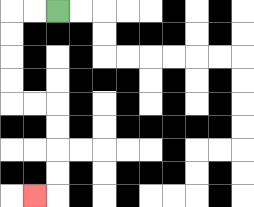{'start': '[2, 0]', 'end': '[1, 8]', 'path_directions': 'L,L,D,D,D,D,R,R,D,D,D,D,L', 'path_coordinates': '[[2, 0], [1, 0], [0, 0], [0, 1], [0, 2], [0, 3], [0, 4], [1, 4], [2, 4], [2, 5], [2, 6], [2, 7], [2, 8], [1, 8]]'}